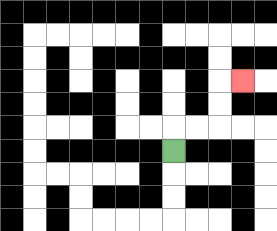{'start': '[7, 6]', 'end': '[10, 3]', 'path_directions': 'U,R,R,U,U,R', 'path_coordinates': '[[7, 6], [7, 5], [8, 5], [9, 5], [9, 4], [9, 3], [10, 3]]'}